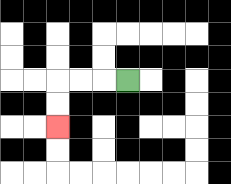{'start': '[5, 3]', 'end': '[2, 5]', 'path_directions': 'L,L,L,D,D', 'path_coordinates': '[[5, 3], [4, 3], [3, 3], [2, 3], [2, 4], [2, 5]]'}